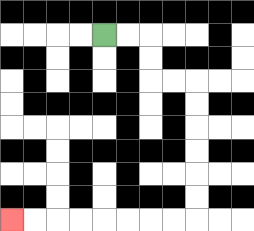{'start': '[4, 1]', 'end': '[0, 9]', 'path_directions': 'R,R,D,D,R,R,D,D,D,D,D,D,L,L,L,L,L,L,L,L', 'path_coordinates': '[[4, 1], [5, 1], [6, 1], [6, 2], [6, 3], [7, 3], [8, 3], [8, 4], [8, 5], [8, 6], [8, 7], [8, 8], [8, 9], [7, 9], [6, 9], [5, 9], [4, 9], [3, 9], [2, 9], [1, 9], [0, 9]]'}